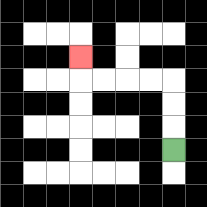{'start': '[7, 6]', 'end': '[3, 2]', 'path_directions': 'U,U,U,L,L,L,L,U', 'path_coordinates': '[[7, 6], [7, 5], [7, 4], [7, 3], [6, 3], [5, 3], [4, 3], [3, 3], [3, 2]]'}